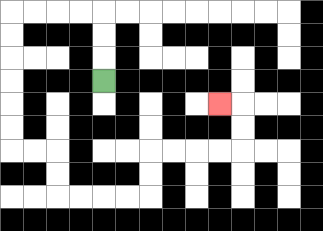{'start': '[4, 3]', 'end': '[9, 4]', 'path_directions': 'U,U,U,L,L,L,L,D,D,D,D,D,D,R,R,D,D,R,R,R,R,U,U,R,R,R,R,U,U,L', 'path_coordinates': '[[4, 3], [4, 2], [4, 1], [4, 0], [3, 0], [2, 0], [1, 0], [0, 0], [0, 1], [0, 2], [0, 3], [0, 4], [0, 5], [0, 6], [1, 6], [2, 6], [2, 7], [2, 8], [3, 8], [4, 8], [5, 8], [6, 8], [6, 7], [6, 6], [7, 6], [8, 6], [9, 6], [10, 6], [10, 5], [10, 4], [9, 4]]'}